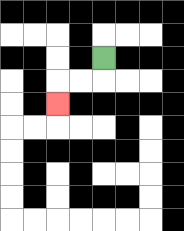{'start': '[4, 2]', 'end': '[2, 4]', 'path_directions': 'D,L,L,D', 'path_coordinates': '[[4, 2], [4, 3], [3, 3], [2, 3], [2, 4]]'}